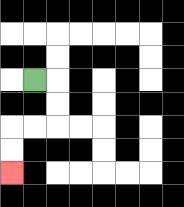{'start': '[1, 3]', 'end': '[0, 7]', 'path_directions': 'R,D,D,L,L,D,D', 'path_coordinates': '[[1, 3], [2, 3], [2, 4], [2, 5], [1, 5], [0, 5], [0, 6], [0, 7]]'}